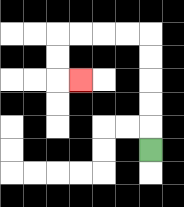{'start': '[6, 6]', 'end': '[3, 3]', 'path_directions': 'U,U,U,U,U,L,L,L,L,D,D,R', 'path_coordinates': '[[6, 6], [6, 5], [6, 4], [6, 3], [6, 2], [6, 1], [5, 1], [4, 1], [3, 1], [2, 1], [2, 2], [2, 3], [3, 3]]'}